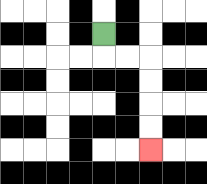{'start': '[4, 1]', 'end': '[6, 6]', 'path_directions': 'D,R,R,D,D,D,D', 'path_coordinates': '[[4, 1], [4, 2], [5, 2], [6, 2], [6, 3], [6, 4], [6, 5], [6, 6]]'}